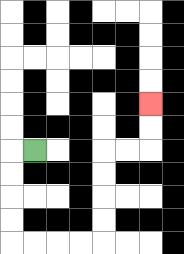{'start': '[1, 6]', 'end': '[6, 4]', 'path_directions': 'L,D,D,D,D,R,R,R,R,U,U,U,U,R,R,U,U', 'path_coordinates': '[[1, 6], [0, 6], [0, 7], [0, 8], [0, 9], [0, 10], [1, 10], [2, 10], [3, 10], [4, 10], [4, 9], [4, 8], [4, 7], [4, 6], [5, 6], [6, 6], [6, 5], [6, 4]]'}